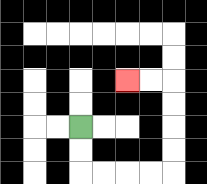{'start': '[3, 5]', 'end': '[5, 3]', 'path_directions': 'D,D,R,R,R,R,U,U,U,U,L,L', 'path_coordinates': '[[3, 5], [3, 6], [3, 7], [4, 7], [5, 7], [6, 7], [7, 7], [7, 6], [7, 5], [7, 4], [7, 3], [6, 3], [5, 3]]'}